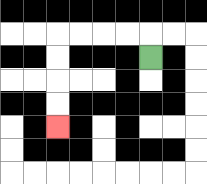{'start': '[6, 2]', 'end': '[2, 5]', 'path_directions': 'U,L,L,L,L,D,D,D,D', 'path_coordinates': '[[6, 2], [6, 1], [5, 1], [4, 1], [3, 1], [2, 1], [2, 2], [2, 3], [2, 4], [2, 5]]'}